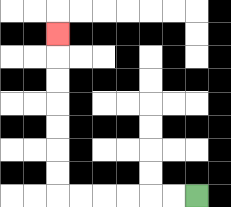{'start': '[8, 8]', 'end': '[2, 1]', 'path_directions': 'L,L,L,L,L,L,U,U,U,U,U,U,U', 'path_coordinates': '[[8, 8], [7, 8], [6, 8], [5, 8], [4, 8], [3, 8], [2, 8], [2, 7], [2, 6], [2, 5], [2, 4], [2, 3], [2, 2], [2, 1]]'}